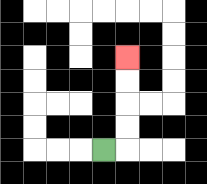{'start': '[4, 6]', 'end': '[5, 2]', 'path_directions': 'R,U,U,U,U', 'path_coordinates': '[[4, 6], [5, 6], [5, 5], [5, 4], [5, 3], [5, 2]]'}